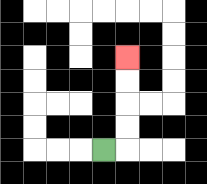{'start': '[4, 6]', 'end': '[5, 2]', 'path_directions': 'R,U,U,U,U', 'path_coordinates': '[[4, 6], [5, 6], [5, 5], [5, 4], [5, 3], [5, 2]]'}